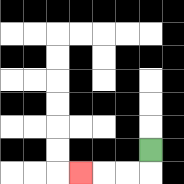{'start': '[6, 6]', 'end': '[3, 7]', 'path_directions': 'D,L,L,L', 'path_coordinates': '[[6, 6], [6, 7], [5, 7], [4, 7], [3, 7]]'}